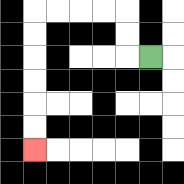{'start': '[6, 2]', 'end': '[1, 6]', 'path_directions': 'L,U,U,L,L,L,L,D,D,D,D,D,D', 'path_coordinates': '[[6, 2], [5, 2], [5, 1], [5, 0], [4, 0], [3, 0], [2, 0], [1, 0], [1, 1], [1, 2], [1, 3], [1, 4], [1, 5], [1, 6]]'}